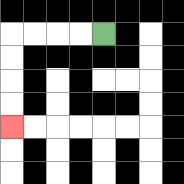{'start': '[4, 1]', 'end': '[0, 5]', 'path_directions': 'L,L,L,L,D,D,D,D', 'path_coordinates': '[[4, 1], [3, 1], [2, 1], [1, 1], [0, 1], [0, 2], [0, 3], [0, 4], [0, 5]]'}